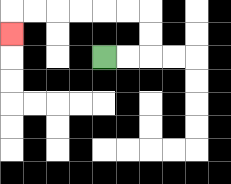{'start': '[4, 2]', 'end': '[0, 1]', 'path_directions': 'R,R,U,U,L,L,L,L,L,L,D', 'path_coordinates': '[[4, 2], [5, 2], [6, 2], [6, 1], [6, 0], [5, 0], [4, 0], [3, 0], [2, 0], [1, 0], [0, 0], [0, 1]]'}